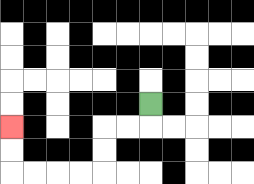{'start': '[6, 4]', 'end': '[0, 5]', 'path_directions': 'D,L,L,D,D,L,L,L,L,U,U', 'path_coordinates': '[[6, 4], [6, 5], [5, 5], [4, 5], [4, 6], [4, 7], [3, 7], [2, 7], [1, 7], [0, 7], [0, 6], [0, 5]]'}